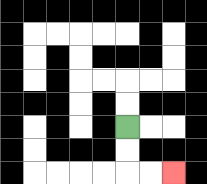{'start': '[5, 5]', 'end': '[7, 7]', 'path_directions': 'D,D,R,R', 'path_coordinates': '[[5, 5], [5, 6], [5, 7], [6, 7], [7, 7]]'}